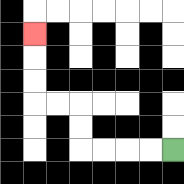{'start': '[7, 6]', 'end': '[1, 1]', 'path_directions': 'L,L,L,L,U,U,L,L,U,U,U', 'path_coordinates': '[[7, 6], [6, 6], [5, 6], [4, 6], [3, 6], [3, 5], [3, 4], [2, 4], [1, 4], [1, 3], [1, 2], [1, 1]]'}